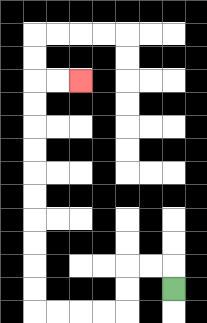{'start': '[7, 12]', 'end': '[3, 3]', 'path_directions': 'U,L,L,D,D,L,L,L,L,U,U,U,U,U,U,U,U,U,U,R,R', 'path_coordinates': '[[7, 12], [7, 11], [6, 11], [5, 11], [5, 12], [5, 13], [4, 13], [3, 13], [2, 13], [1, 13], [1, 12], [1, 11], [1, 10], [1, 9], [1, 8], [1, 7], [1, 6], [1, 5], [1, 4], [1, 3], [2, 3], [3, 3]]'}